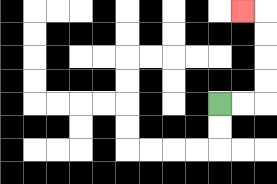{'start': '[9, 4]', 'end': '[10, 0]', 'path_directions': 'R,R,U,U,U,U,L', 'path_coordinates': '[[9, 4], [10, 4], [11, 4], [11, 3], [11, 2], [11, 1], [11, 0], [10, 0]]'}